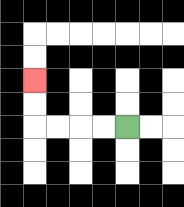{'start': '[5, 5]', 'end': '[1, 3]', 'path_directions': 'L,L,L,L,U,U', 'path_coordinates': '[[5, 5], [4, 5], [3, 5], [2, 5], [1, 5], [1, 4], [1, 3]]'}